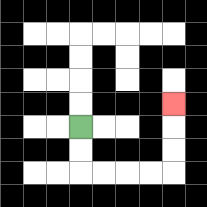{'start': '[3, 5]', 'end': '[7, 4]', 'path_directions': 'D,D,R,R,R,R,U,U,U', 'path_coordinates': '[[3, 5], [3, 6], [3, 7], [4, 7], [5, 7], [6, 7], [7, 7], [7, 6], [7, 5], [7, 4]]'}